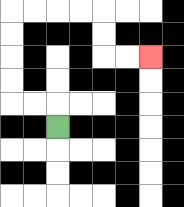{'start': '[2, 5]', 'end': '[6, 2]', 'path_directions': 'U,L,L,U,U,U,U,R,R,R,R,D,D,R,R', 'path_coordinates': '[[2, 5], [2, 4], [1, 4], [0, 4], [0, 3], [0, 2], [0, 1], [0, 0], [1, 0], [2, 0], [3, 0], [4, 0], [4, 1], [4, 2], [5, 2], [6, 2]]'}